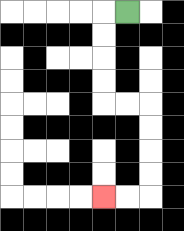{'start': '[5, 0]', 'end': '[4, 8]', 'path_directions': 'L,D,D,D,D,R,R,D,D,D,D,L,L', 'path_coordinates': '[[5, 0], [4, 0], [4, 1], [4, 2], [4, 3], [4, 4], [5, 4], [6, 4], [6, 5], [6, 6], [6, 7], [6, 8], [5, 8], [4, 8]]'}